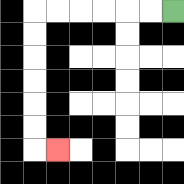{'start': '[7, 0]', 'end': '[2, 6]', 'path_directions': 'L,L,L,L,L,L,D,D,D,D,D,D,R', 'path_coordinates': '[[7, 0], [6, 0], [5, 0], [4, 0], [3, 0], [2, 0], [1, 0], [1, 1], [1, 2], [1, 3], [1, 4], [1, 5], [1, 6], [2, 6]]'}